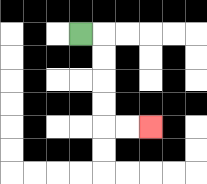{'start': '[3, 1]', 'end': '[6, 5]', 'path_directions': 'R,D,D,D,D,R,R', 'path_coordinates': '[[3, 1], [4, 1], [4, 2], [4, 3], [4, 4], [4, 5], [5, 5], [6, 5]]'}